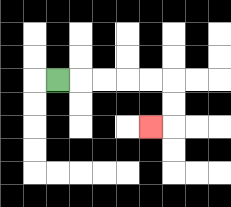{'start': '[2, 3]', 'end': '[6, 5]', 'path_directions': 'R,R,R,R,R,D,D,L', 'path_coordinates': '[[2, 3], [3, 3], [4, 3], [5, 3], [6, 3], [7, 3], [7, 4], [7, 5], [6, 5]]'}